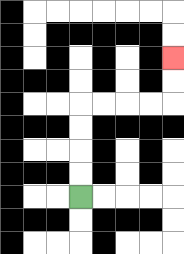{'start': '[3, 8]', 'end': '[7, 2]', 'path_directions': 'U,U,U,U,R,R,R,R,U,U', 'path_coordinates': '[[3, 8], [3, 7], [3, 6], [3, 5], [3, 4], [4, 4], [5, 4], [6, 4], [7, 4], [7, 3], [7, 2]]'}